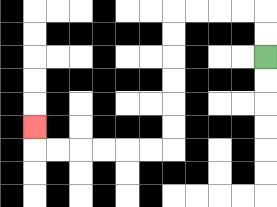{'start': '[11, 2]', 'end': '[1, 5]', 'path_directions': 'U,U,L,L,L,L,D,D,D,D,D,D,L,L,L,L,L,L,U', 'path_coordinates': '[[11, 2], [11, 1], [11, 0], [10, 0], [9, 0], [8, 0], [7, 0], [7, 1], [7, 2], [7, 3], [7, 4], [7, 5], [7, 6], [6, 6], [5, 6], [4, 6], [3, 6], [2, 6], [1, 6], [1, 5]]'}